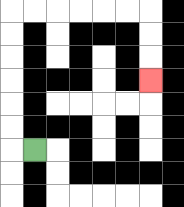{'start': '[1, 6]', 'end': '[6, 3]', 'path_directions': 'L,U,U,U,U,U,U,R,R,R,R,R,R,D,D,D', 'path_coordinates': '[[1, 6], [0, 6], [0, 5], [0, 4], [0, 3], [0, 2], [0, 1], [0, 0], [1, 0], [2, 0], [3, 0], [4, 0], [5, 0], [6, 0], [6, 1], [6, 2], [6, 3]]'}